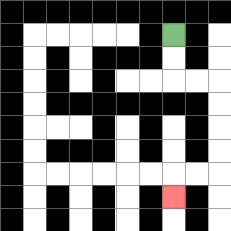{'start': '[7, 1]', 'end': '[7, 8]', 'path_directions': 'D,D,R,R,D,D,D,D,L,L,D', 'path_coordinates': '[[7, 1], [7, 2], [7, 3], [8, 3], [9, 3], [9, 4], [9, 5], [9, 6], [9, 7], [8, 7], [7, 7], [7, 8]]'}